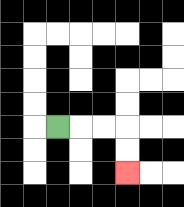{'start': '[2, 5]', 'end': '[5, 7]', 'path_directions': 'R,R,R,D,D', 'path_coordinates': '[[2, 5], [3, 5], [4, 5], [5, 5], [5, 6], [5, 7]]'}